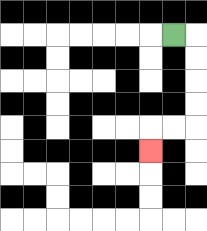{'start': '[7, 1]', 'end': '[6, 6]', 'path_directions': 'R,D,D,D,D,L,L,D', 'path_coordinates': '[[7, 1], [8, 1], [8, 2], [8, 3], [8, 4], [8, 5], [7, 5], [6, 5], [6, 6]]'}